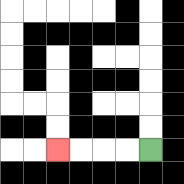{'start': '[6, 6]', 'end': '[2, 6]', 'path_directions': 'L,L,L,L', 'path_coordinates': '[[6, 6], [5, 6], [4, 6], [3, 6], [2, 6]]'}